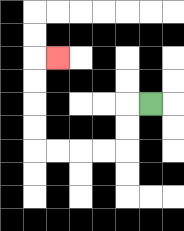{'start': '[6, 4]', 'end': '[2, 2]', 'path_directions': 'L,D,D,L,L,L,L,U,U,U,U,R', 'path_coordinates': '[[6, 4], [5, 4], [5, 5], [5, 6], [4, 6], [3, 6], [2, 6], [1, 6], [1, 5], [1, 4], [1, 3], [1, 2], [2, 2]]'}